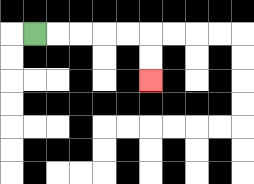{'start': '[1, 1]', 'end': '[6, 3]', 'path_directions': 'R,R,R,R,R,D,D', 'path_coordinates': '[[1, 1], [2, 1], [3, 1], [4, 1], [5, 1], [6, 1], [6, 2], [6, 3]]'}